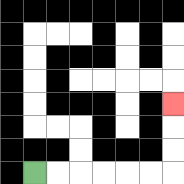{'start': '[1, 7]', 'end': '[7, 4]', 'path_directions': 'R,R,R,R,R,R,U,U,U', 'path_coordinates': '[[1, 7], [2, 7], [3, 7], [4, 7], [5, 7], [6, 7], [7, 7], [7, 6], [7, 5], [7, 4]]'}